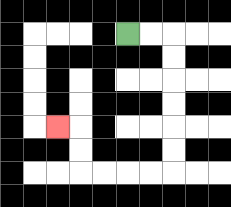{'start': '[5, 1]', 'end': '[2, 5]', 'path_directions': 'R,R,D,D,D,D,D,D,L,L,L,L,U,U,L', 'path_coordinates': '[[5, 1], [6, 1], [7, 1], [7, 2], [7, 3], [7, 4], [7, 5], [7, 6], [7, 7], [6, 7], [5, 7], [4, 7], [3, 7], [3, 6], [3, 5], [2, 5]]'}